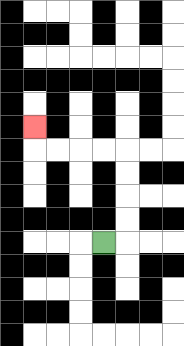{'start': '[4, 10]', 'end': '[1, 5]', 'path_directions': 'R,U,U,U,U,L,L,L,L,U', 'path_coordinates': '[[4, 10], [5, 10], [5, 9], [5, 8], [5, 7], [5, 6], [4, 6], [3, 6], [2, 6], [1, 6], [1, 5]]'}